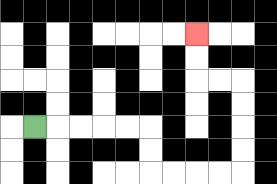{'start': '[1, 5]', 'end': '[8, 1]', 'path_directions': 'R,R,R,R,R,D,D,R,R,R,R,U,U,U,U,L,L,U,U', 'path_coordinates': '[[1, 5], [2, 5], [3, 5], [4, 5], [5, 5], [6, 5], [6, 6], [6, 7], [7, 7], [8, 7], [9, 7], [10, 7], [10, 6], [10, 5], [10, 4], [10, 3], [9, 3], [8, 3], [8, 2], [8, 1]]'}